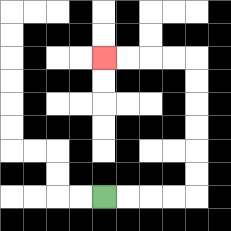{'start': '[4, 8]', 'end': '[4, 2]', 'path_directions': 'R,R,R,R,U,U,U,U,U,U,L,L,L,L', 'path_coordinates': '[[4, 8], [5, 8], [6, 8], [7, 8], [8, 8], [8, 7], [8, 6], [8, 5], [8, 4], [8, 3], [8, 2], [7, 2], [6, 2], [5, 2], [4, 2]]'}